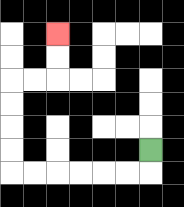{'start': '[6, 6]', 'end': '[2, 1]', 'path_directions': 'D,L,L,L,L,L,L,U,U,U,U,R,R,U,U', 'path_coordinates': '[[6, 6], [6, 7], [5, 7], [4, 7], [3, 7], [2, 7], [1, 7], [0, 7], [0, 6], [0, 5], [0, 4], [0, 3], [1, 3], [2, 3], [2, 2], [2, 1]]'}